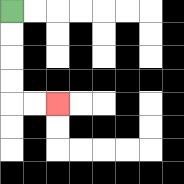{'start': '[0, 0]', 'end': '[2, 4]', 'path_directions': 'D,D,D,D,R,R', 'path_coordinates': '[[0, 0], [0, 1], [0, 2], [0, 3], [0, 4], [1, 4], [2, 4]]'}